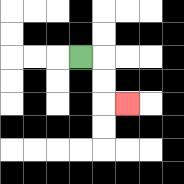{'start': '[3, 2]', 'end': '[5, 4]', 'path_directions': 'R,D,D,R', 'path_coordinates': '[[3, 2], [4, 2], [4, 3], [4, 4], [5, 4]]'}